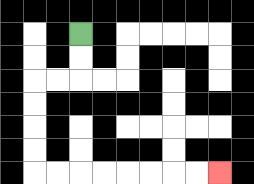{'start': '[3, 1]', 'end': '[9, 7]', 'path_directions': 'D,D,L,L,D,D,D,D,R,R,R,R,R,R,R,R', 'path_coordinates': '[[3, 1], [3, 2], [3, 3], [2, 3], [1, 3], [1, 4], [1, 5], [1, 6], [1, 7], [2, 7], [3, 7], [4, 7], [5, 7], [6, 7], [7, 7], [8, 7], [9, 7]]'}